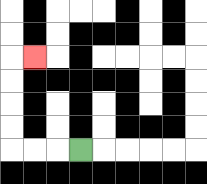{'start': '[3, 6]', 'end': '[1, 2]', 'path_directions': 'L,L,L,U,U,U,U,R', 'path_coordinates': '[[3, 6], [2, 6], [1, 6], [0, 6], [0, 5], [0, 4], [0, 3], [0, 2], [1, 2]]'}